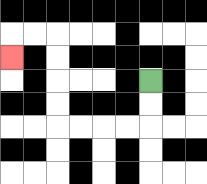{'start': '[6, 3]', 'end': '[0, 2]', 'path_directions': 'D,D,L,L,L,L,U,U,U,U,L,L,D', 'path_coordinates': '[[6, 3], [6, 4], [6, 5], [5, 5], [4, 5], [3, 5], [2, 5], [2, 4], [2, 3], [2, 2], [2, 1], [1, 1], [0, 1], [0, 2]]'}